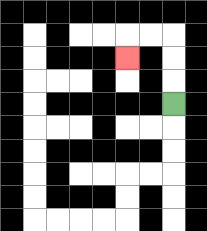{'start': '[7, 4]', 'end': '[5, 2]', 'path_directions': 'U,U,U,L,L,D', 'path_coordinates': '[[7, 4], [7, 3], [7, 2], [7, 1], [6, 1], [5, 1], [5, 2]]'}